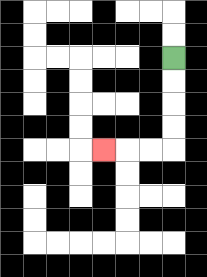{'start': '[7, 2]', 'end': '[4, 6]', 'path_directions': 'D,D,D,D,L,L,L', 'path_coordinates': '[[7, 2], [7, 3], [7, 4], [7, 5], [7, 6], [6, 6], [5, 6], [4, 6]]'}